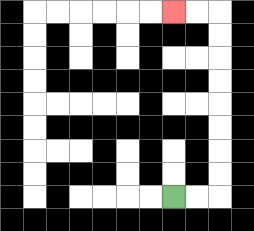{'start': '[7, 8]', 'end': '[7, 0]', 'path_directions': 'R,R,U,U,U,U,U,U,U,U,L,L', 'path_coordinates': '[[7, 8], [8, 8], [9, 8], [9, 7], [9, 6], [9, 5], [9, 4], [9, 3], [9, 2], [9, 1], [9, 0], [8, 0], [7, 0]]'}